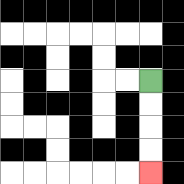{'start': '[6, 3]', 'end': '[6, 7]', 'path_directions': 'D,D,D,D', 'path_coordinates': '[[6, 3], [6, 4], [6, 5], [6, 6], [6, 7]]'}